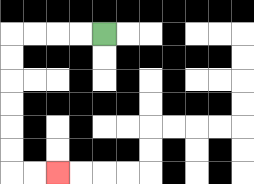{'start': '[4, 1]', 'end': '[2, 7]', 'path_directions': 'L,L,L,L,D,D,D,D,D,D,R,R', 'path_coordinates': '[[4, 1], [3, 1], [2, 1], [1, 1], [0, 1], [0, 2], [0, 3], [0, 4], [0, 5], [0, 6], [0, 7], [1, 7], [2, 7]]'}